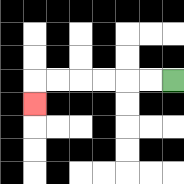{'start': '[7, 3]', 'end': '[1, 4]', 'path_directions': 'L,L,L,L,L,L,D', 'path_coordinates': '[[7, 3], [6, 3], [5, 3], [4, 3], [3, 3], [2, 3], [1, 3], [1, 4]]'}